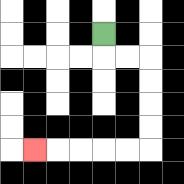{'start': '[4, 1]', 'end': '[1, 6]', 'path_directions': 'D,R,R,D,D,D,D,L,L,L,L,L', 'path_coordinates': '[[4, 1], [4, 2], [5, 2], [6, 2], [6, 3], [6, 4], [6, 5], [6, 6], [5, 6], [4, 6], [3, 6], [2, 6], [1, 6]]'}